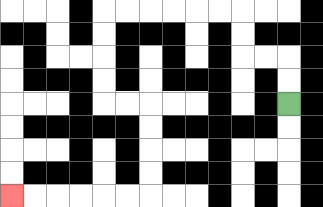{'start': '[12, 4]', 'end': '[0, 8]', 'path_directions': 'U,U,L,L,U,U,L,L,L,L,L,L,D,D,D,D,R,R,D,D,D,D,L,L,L,L,L,L', 'path_coordinates': '[[12, 4], [12, 3], [12, 2], [11, 2], [10, 2], [10, 1], [10, 0], [9, 0], [8, 0], [7, 0], [6, 0], [5, 0], [4, 0], [4, 1], [4, 2], [4, 3], [4, 4], [5, 4], [6, 4], [6, 5], [6, 6], [6, 7], [6, 8], [5, 8], [4, 8], [3, 8], [2, 8], [1, 8], [0, 8]]'}